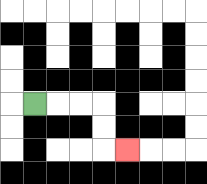{'start': '[1, 4]', 'end': '[5, 6]', 'path_directions': 'R,R,R,D,D,R', 'path_coordinates': '[[1, 4], [2, 4], [3, 4], [4, 4], [4, 5], [4, 6], [5, 6]]'}